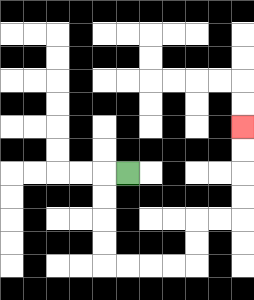{'start': '[5, 7]', 'end': '[10, 5]', 'path_directions': 'L,D,D,D,D,R,R,R,R,U,U,R,R,U,U,U,U', 'path_coordinates': '[[5, 7], [4, 7], [4, 8], [4, 9], [4, 10], [4, 11], [5, 11], [6, 11], [7, 11], [8, 11], [8, 10], [8, 9], [9, 9], [10, 9], [10, 8], [10, 7], [10, 6], [10, 5]]'}